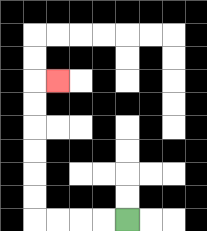{'start': '[5, 9]', 'end': '[2, 3]', 'path_directions': 'L,L,L,L,U,U,U,U,U,U,R', 'path_coordinates': '[[5, 9], [4, 9], [3, 9], [2, 9], [1, 9], [1, 8], [1, 7], [1, 6], [1, 5], [1, 4], [1, 3], [2, 3]]'}